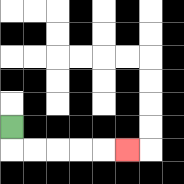{'start': '[0, 5]', 'end': '[5, 6]', 'path_directions': 'D,R,R,R,R,R', 'path_coordinates': '[[0, 5], [0, 6], [1, 6], [2, 6], [3, 6], [4, 6], [5, 6]]'}